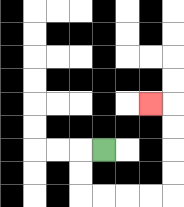{'start': '[4, 6]', 'end': '[6, 4]', 'path_directions': 'L,D,D,R,R,R,R,U,U,U,U,L', 'path_coordinates': '[[4, 6], [3, 6], [3, 7], [3, 8], [4, 8], [5, 8], [6, 8], [7, 8], [7, 7], [7, 6], [7, 5], [7, 4], [6, 4]]'}